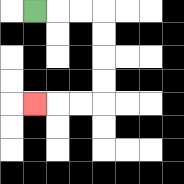{'start': '[1, 0]', 'end': '[1, 4]', 'path_directions': 'R,R,R,D,D,D,D,L,L,L', 'path_coordinates': '[[1, 0], [2, 0], [3, 0], [4, 0], [4, 1], [4, 2], [4, 3], [4, 4], [3, 4], [2, 4], [1, 4]]'}